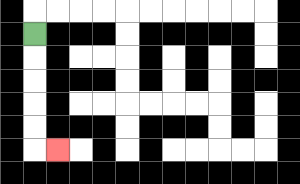{'start': '[1, 1]', 'end': '[2, 6]', 'path_directions': 'D,D,D,D,D,R', 'path_coordinates': '[[1, 1], [1, 2], [1, 3], [1, 4], [1, 5], [1, 6], [2, 6]]'}